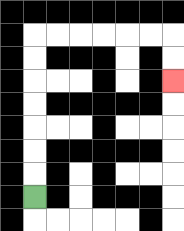{'start': '[1, 8]', 'end': '[7, 3]', 'path_directions': 'U,U,U,U,U,U,U,R,R,R,R,R,R,D,D', 'path_coordinates': '[[1, 8], [1, 7], [1, 6], [1, 5], [1, 4], [1, 3], [1, 2], [1, 1], [2, 1], [3, 1], [4, 1], [5, 1], [6, 1], [7, 1], [7, 2], [7, 3]]'}